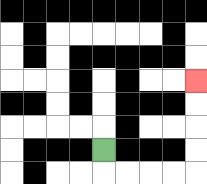{'start': '[4, 6]', 'end': '[8, 3]', 'path_directions': 'D,R,R,R,R,U,U,U,U', 'path_coordinates': '[[4, 6], [4, 7], [5, 7], [6, 7], [7, 7], [8, 7], [8, 6], [8, 5], [8, 4], [8, 3]]'}